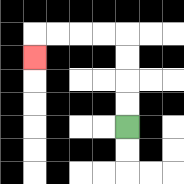{'start': '[5, 5]', 'end': '[1, 2]', 'path_directions': 'U,U,U,U,L,L,L,L,D', 'path_coordinates': '[[5, 5], [5, 4], [5, 3], [5, 2], [5, 1], [4, 1], [3, 1], [2, 1], [1, 1], [1, 2]]'}